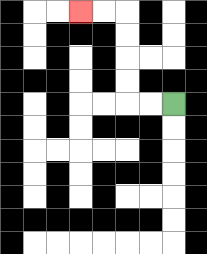{'start': '[7, 4]', 'end': '[3, 0]', 'path_directions': 'L,L,U,U,U,U,L,L', 'path_coordinates': '[[7, 4], [6, 4], [5, 4], [5, 3], [5, 2], [5, 1], [5, 0], [4, 0], [3, 0]]'}